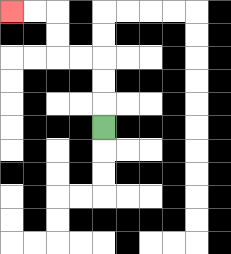{'start': '[4, 5]', 'end': '[0, 0]', 'path_directions': 'U,U,U,L,L,U,U,L,L', 'path_coordinates': '[[4, 5], [4, 4], [4, 3], [4, 2], [3, 2], [2, 2], [2, 1], [2, 0], [1, 0], [0, 0]]'}